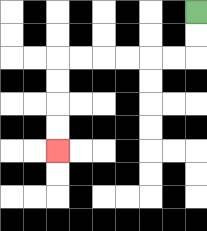{'start': '[8, 0]', 'end': '[2, 6]', 'path_directions': 'D,D,L,L,L,L,L,L,D,D,D,D', 'path_coordinates': '[[8, 0], [8, 1], [8, 2], [7, 2], [6, 2], [5, 2], [4, 2], [3, 2], [2, 2], [2, 3], [2, 4], [2, 5], [2, 6]]'}